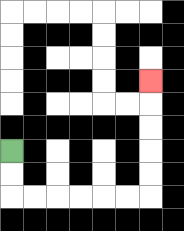{'start': '[0, 6]', 'end': '[6, 3]', 'path_directions': 'D,D,R,R,R,R,R,R,U,U,U,U,U', 'path_coordinates': '[[0, 6], [0, 7], [0, 8], [1, 8], [2, 8], [3, 8], [4, 8], [5, 8], [6, 8], [6, 7], [6, 6], [6, 5], [6, 4], [6, 3]]'}